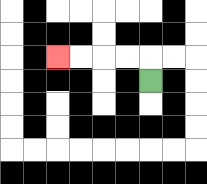{'start': '[6, 3]', 'end': '[2, 2]', 'path_directions': 'U,L,L,L,L', 'path_coordinates': '[[6, 3], [6, 2], [5, 2], [4, 2], [3, 2], [2, 2]]'}